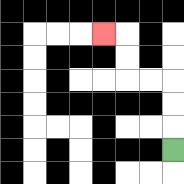{'start': '[7, 6]', 'end': '[4, 1]', 'path_directions': 'U,U,U,L,L,U,U,L', 'path_coordinates': '[[7, 6], [7, 5], [7, 4], [7, 3], [6, 3], [5, 3], [5, 2], [5, 1], [4, 1]]'}